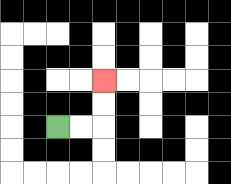{'start': '[2, 5]', 'end': '[4, 3]', 'path_directions': 'R,R,U,U', 'path_coordinates': '[[2, 5], [3, 5], [4, 5], [4, 4], [4, 3]]'}